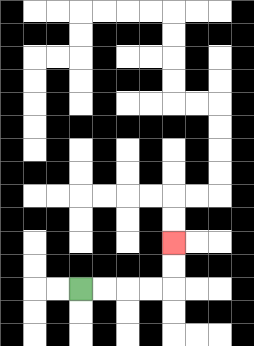{'start': '[3, 12]', 'end': '[7, 10]', 'path_directions': 'R,R,R,R,U,U', 'path_coordinates': '[[3, 12], [4, 12], [5, 12], [6, 12], [7, 12], [7, 11], [7, 10]]'}